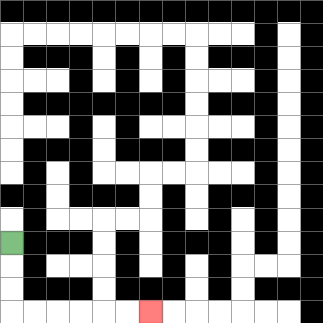{'start': '[0, 10]', 'end': '[6, 13]', 'path_directions': 'D,D,D,R,R,R,R,R,R', 'path_coordinates': '[[0, 10], [0, 11], [0, 12], [0, 13], [1, 13], [2, 13], [3, 13], [4, 13], [5, 13], [6, 13]]'}